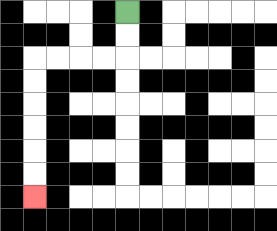{'start': '[5, 0]', 'end': '[1, 8]', 'path_directions': 'D,D,L,L,L,L,D,D,D,D,D,D', 'path_coordinates': '[[5, 0], [5, 1], [5, 2], [4, 2], [3, 2], [2, 2], [1, 2], [1, 3], [1, 4], [1, 5], [1, 6], [1, 7], [1, 8]]'}